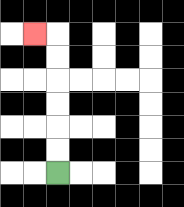{'start': '[2, 7]', 'end': '[1, 1]', 'path_directions': 'U,U,U,U,U,U,L', 'path_coordinates': '[[2, 7], [2, 6], [2, 5], [2, 4], [2, 3], [2, 2], [2, 1], [1, 1]]'}